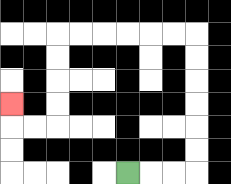{'start': '[5, 7]', 'end': '[0, 4]', 'path_directions': 'R,R,R,U,U,U,U,U,U,L,L,L,L,L,L,D,D,D,D,L,L,U', 'path_coordinates': '[[5, 7], [6, 7], [7, 7], [8, 7], [8, 6], [8, 5], [8, 4], [8, 3], [8, 2], [8, 1], [7, 1], [6, 1], [5, 1], [4, 1], [3, 1], [2, 1], [2, 2], [2, 3], [2, 4], [2, 5], [1, 5], [0, 5], [0, 4]]'}